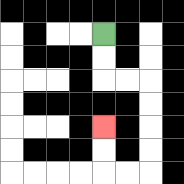{'start': '[4, 1]', 'end': '[4, 5]', 'path_directions': 'D,D,R,R,D,D,D,D,L,L,U,U', 'path_coordinates': '[[4, 1], [4, 2], [4, 3], [5, 3], [6, 3], [6, 4], [6, 5], [6, 6], [6, 7], [5, 7], [4, 7], [4, 6], [4, 5]]'}